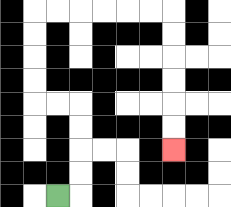{'start': '[2, 8]', 'end': '[7, 6]', 'path_directions': 'R,U,U,U,U,L,L,U,U,U,U,R,R,R,R,R,R,D,D,D,D,D,D', 'path_coordinates': '[[2, 8], [3, 8], [3, 7], [3, 6], [3, 5], [3, 4], [2, 4], [1, 4], [1, 3], [1, 2], [1, 1], [1, 0], [2, 0], [3, 0], [4, 0], [5, 0], [6, 0], [7, 0], [7, 1], [7, 2], [7, 3], [7, 4], [7, 5], [7, 6]]'}